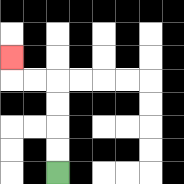{'start': '[2, 7]', 'end': '[0, 2]', 'path_directions': 'U,U,U,U,L,L,U', 'path_coordinates': '[[2, 7], [2, 6], [2, 5], [2, 4], [2, 3], [1, 3], [0, 3], [0, 2]]'}